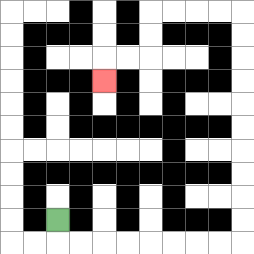{'start': '[2, 9]', 'end': '[4, 3]', 'path_directions': 'D,R,R,R,R,R,R,R,R,U,U,U,U,U,U,U,U,U,U,L,L,L,L,D,D,L,L,D', 'path_coordinates': '[[2, 9], [2, 10], [3, 10], [4, 10], [5, 10], [6, 10], [7, 10], [8, 10], [9, 10], [10, 10], [10, 9], [10, 8], [10, 7], [10, 6], [10, 5], [10, 4], [10, 3], [10, 2], [10, 1], [10, 0], [9, 0], [8, 0], [7, 0], [6, 0], [6, 1], [6, 2], [5, 2], [4, 2], [4, 3]]'}